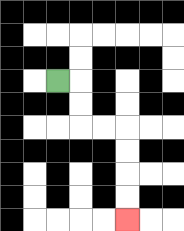{'start': '[2, 3]', 'end': '[5, 9]', 'path_directions': 'R,D,D,R,R,D,D,D,D', 'path_coordinates': '[[2, 3], [3, 3], [3, 4], [3, 5], [4, 5], [5, 5], [5, 6], [5, 7], [5, 8], [5, 9]]'}